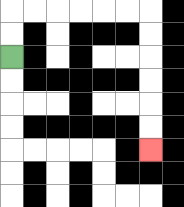{'start': '[0, 2]', 'end': '[6, 6]', 'path_directions': 'U,U,R,R,R,R,R,R,D,D,D,D,D,D', 'path_coordinates': '[[0, 2], [0, 1], [0, 0], [1, 0], [2, 0], [3, 0], [4, 0], [5, 0], [6, 0], [6, 1], [6, 2], [6, 3], [6, 4], [6, 5], [6, 6]]'}